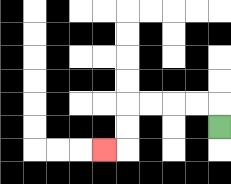{'start': '[9, 5]', 'end': '[4, 6]', 'path_directions': 'U,L,L,L,L,D,D,L', 'path_coordinates': '[[9, 5], [9, 4], [8, 4], [7, 4], [6, 4], [5, 4], [5, 5], [5, 6], [4, 6]]'}